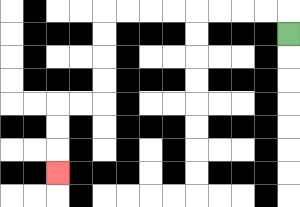{'start': '[12, 1]', 'end': '[2, 7]', 'path_directions': 'U,L,L,L,L,L,L,L,L,D,D,D,D,L,L,D,D,D', 'path_coordinates': '[[12, 1], [12, 0], [11, 0], [10, 0], [9, 0], [8, 0], [7, 0], [6, 0], [5, 0], [4, 0], [4, 1], [4, 2], [4, 3], [4, 4], [3, 4], [2, 4], [2, 5], [2, 6], [2, 7]]'}